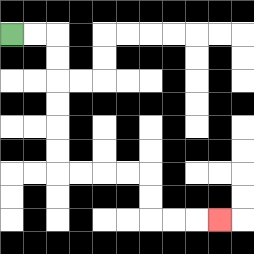{'start': '[0, 1]', 'end': '[9, 9]', 'path_directions': 'R,R,D,D,D,D,D,D,R,R,R,R,D,D,R,R,R', 'path_coordinates': '[[0, 1], [1, 1], [2, 1], [2, 2], [2, 3], [2, 4], [2, 5], [2, 6], [2, 7], [3, 7], [4, 7], [5, 7], [6, 7], [6, 8], [6, 9], [7, 9], [8, 9], [9, 9]]'}